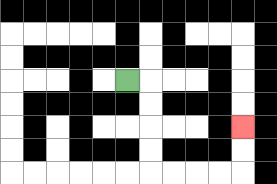{'start': '[5, 3]', 'end': '[10, 5]', 'path_directions': 'R,D,D,D,D,R,R,R,R,U,U', 'path_coordinates': '[[5, 3], [6, 3], [6, 4], [6, 5], [6, 6], [6, 7], [7, 7], [8, 7], [9, 7], [10, 7], [10, 6], [10, 5]]'}